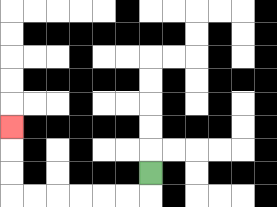{'start': '[6, 7]', 'end': '[0, 5]', 'path_directions': 'D,L,L,L,L,L,L,U,U,U', 'path_coordinates': '[[6, 7], [6, 8], [5, 8], [4, 8], [3, 8], [2, 8], [1, 8], [0, 8], [0, 7], [0, 6], [0, 5]]'}